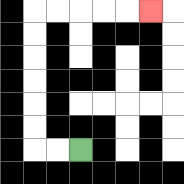{'start': '[3, 6]', 'end': '[6, 0]', 'path_directions': 'L,L,U,U,U,U,U,U,R,R,R,R,R', 'path_coordinates': '[[3, 6], [2, 6], [1, 6], [1, 5], [1, 4], [1, 3], [1, 2], [1, 1], [1, 0], [2, 0], [3, 0], [4, 0], [5, 0], [6, 0]]'}